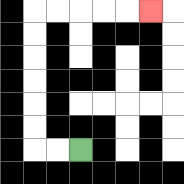{'start': '[3, 6]', 'end': '[6, 0]', 'path_directions': 'L,L,U,U,U,U,U,U,R,R,R,R,R', 'path_coordinates': '[[3, 6], [2, 6], [1, 6], [1, 5], [1, 4], [1, 3], [1, 2], [1, 1], [1, 0], [2, 0], [3, 0], [4, 0], [5, 0], [6, 0]]'}